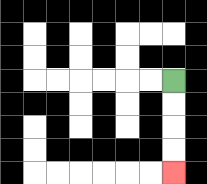{'start': '[7, 3]', 'end': '[7, 7]', 'path_directions': 'D,D,D,D', 'path_coordinates': '[[7, 3], [7, 4], [7, 5], [7, 6], [7, 7]]'}